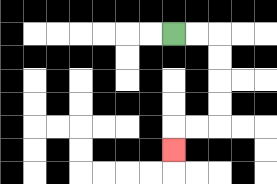{'start': '[7, 1]', 'end': '[7, 6]', 'path_directions': 'R,R,D,D,D,D,L,L,D', 'path_coordinates': '[[7, 1], [8, 1], [9, 1], [9, 2], [9, 3], [9, 4], [9, 5], [8, 5], [7, 5], [7, 6]]'}